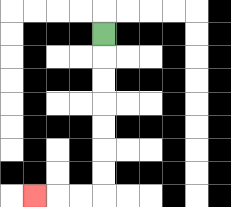{'start': '[4, 1]', 'end': '[1, 8]', 'path_directions': 'D,D,D,D,D,D,D,L,L,L', 'path_coordinates': '[[4, 1], [4, 2], [4, 3], [4, 4], [4, 5], [4, 6], [4, 7], [4, 8], [3, 8], [2, 8], [1, 8]]'}